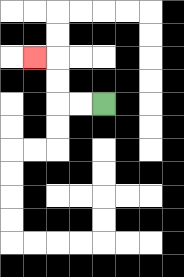{'start': '[4, 4]', 'end': '[1, 2]', 'path_directions': 'L,L,U,U,L', 'path_coordinates': '[[4, 4], [3, 4], [2, 4], [2, 3], [2, 2], [1, 2]]'}